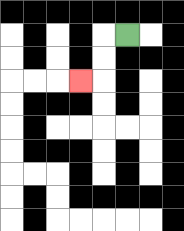{'start': '[5, 1]', 'end': '[3, 3]', 'path_directions': 'L,D,D,L', 'path_coordinates': '[[5, 1], [4, 1], [4, 2], [4, 3], [3, 3]]'}